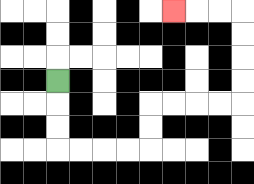{'start': '[2, 3]', 'end': '[7, 0]', 'path_directions': 'D,D,D,R,R,R,R,U,U,R,R,R,R,U,U,U,U,L,L,L', 'path_coordinates': '[[2, 3], [2, 4], [2, 5], [2, 6], [3, 6], [4, 6], [5, 6], [6, 6], [6, 5], [6, 4], [7, 4], [8, 4], [9, 4], [10, 4], [10, 3], [10, 2], [10, 1], [10, 0], [9, 0], [8, 0], [7, 0]]'}